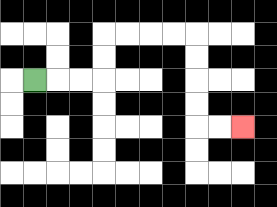{'start': '[1, 3]', 'end': '[10, 5]', 'path_directions': 'R,R,R,U,U,R,R,R,R,D,D,D,D,R,R', 'path_coordinates': '[[1, 3], [2, 3], [3, 3], [4, 3], [4, 2], [4, 1], [5, 1], [6, 1], [7, 1], [8, 1], [8, 2], [8, 3], [8, 4], [8, 5], [9, 5], [10, 5]]'}